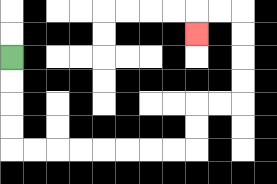{'start': '[0, 2]', 'end': '[8, 1]', 'path_directions': 'D,D,D,D,R,R,R,R,R,R,R,R,U,U,R,R,U,U,U,U,L,L,D', 'path_coordinates': '[[0, 2], [0, 3], [0, 4], [0, 5], [0, 6], [1, 6], [2, 6], [3, 6], [4, 6], [5, 6], [6, 6], [7, 6], [8, 6], [8, 5], [8, 4], [9, 4], [10, 4], [10, 3], [10, 2], [10, 1], [10, 0], [9, 0], [8, 0], [8, 1]]'}